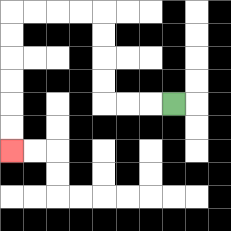{'start': '[7, 4]', 'end': '[0, 6]', 'path_directions': 'L,L,L,U,U,U,U,L,L,L,L,D,D,D,D,D,D', 'path_coordinates': '[[7, 4], [6, 4], [5, 4], [4, 4], [4, 3], [4, 2], [4, 1], [4, 0], [3, 0], [2, 0], [1, 0], [0, 0], [0, 1], [0, 2], [0, 3], [0, 4], [0, 5], [0, 6]]'}